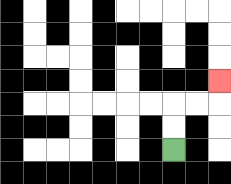{'start': '[7, 6]', 'end': '[9, 3]', 'path_directions': 'U,U,R,R,U', 'path_coordinates': '[[7, 6], [7, 5], [7, 4], [8, 4], [9, 4], [9, 3]]'}